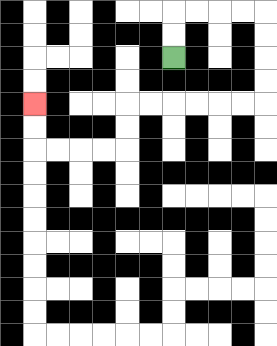{'start': '[7, 2]', 'end': '[1, 4]', 'path_directions': 'U,U,R,R,R,R,D,D,D,D,L,L,L,L,L,L,D,D,L,L,L,L,U,U', 'path_coordinates': '[[7, 2], [7, 1], [7, 0], [8, 0], [9, 0], [10, 0], [11, 0], [11, 1], [11, 2], [11, 3], [11, 4], [10, 4], [9, 4], [8, 4], [7, 4], [6, 4], [5, 4], [5, 5], [5, 6], [4, 6], [3, 6], [2, 6], [1, 6], [1, 5], [1, 4]]'}